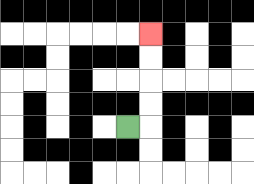{'start': '[5, 5]', 'end': '[6, 1]', 'path_directions': 'R,U,U,U,U', 'path_coordinates': '[[5, 5], [6, 5], [6, 4], [6, 3], [6, 2], [6, 1]]'}